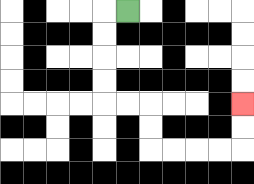{'start': '[5, 0]', 'end': '[10, 4]', 'path_directions': 'L,D,D,D,D,R,R,D,D,R,R,R,R,U,U', 'path_coordinates': '[[5, 0], [4, 0], [4, 1], [4, 2], [4, 3], [4, 4], [5, 4], [6, 4], [6, 5], [6, 6], [7, 6], [8, 6], [9, 6], [10, 6], [10, 5], [10, 4]]'}